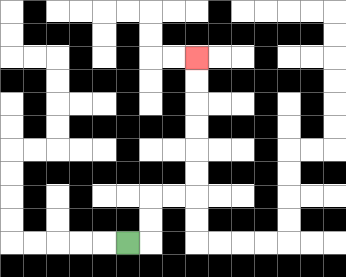{'start': '[5, 10]', 'end': '[8, 2]', 'path_directions': 'R,U,U,R,R,U,U,U,U,U,U', 'path_coordinates': '[[5, 10], [6, 10], [6, 9], [6, 8], [7, 8], [8, 8], [8, 7], [8, 6], [8, 5], [8, 4], [8, 3], [8, 2]]'}